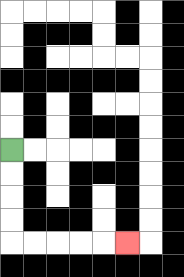{'start': '[0, 6]', 'end': '[5, 10]', 'path_directions': 'D,D,D,D,R,R,R,R,R', 'path_coordinates': '[[0, 6], [0, 7], [0, 8], [0, 9], [0, 10], [1, 10], [2, 10], [3, 10], [4, 10], [5, 10]]'}